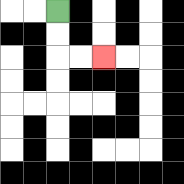{'start': '[2, 0]', 'end': '[4, 2]', 'path_directions': 'D,D,R,R', 'path_coordinates': '[[2, 0], [2, 1], [2, 2], [3, 2], [4, 2]]'}